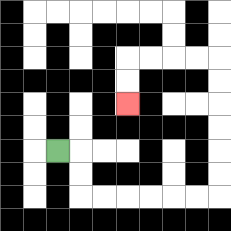{'start': '[2, 6]', 'end': '[5, 4]', 'path_directions': 'R,D,D,R,R,R,R,R,R,U,U,U,U,U,U,L,L,L,L,D,D', 'path_coordinates': '[[2, 6], [3, 6], [3, 7], [3, 8], [4, 8], [5, 8], [6, 8], [7, 8], [8, 8], [9, 8], [9, 7], [9, 6], [9, 5], [9, 4], [9, 3], [9, 2], [8, 2], [7, 2], [6, 2], [5, 2], [5, 3], [5, 4]]'}